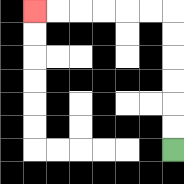{'start': '[7, 6]', 'end': '[1, 0]', 'path_directions': 'U,U,U,U,U,U,L,L,L,L,L,L', 'path_coordinates': '[[7, 6], [7, 5], [7, 4], [7, 3], [7, 2], [7, 1], [7, 0], [6, 0], [5, 0], [4, 0], [3, 0], [2, 0], [1, 0]]'}